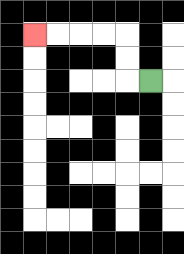{'start': '[6, 3]', 'end': '[1, 1]', 'path_directions': 'L,U,U,L,L,L,L', 'path_coordinates': '[[6, 3], [5, 3], [5, 2], [5, 1], [4, 1], [3, 1], [2, 1], [1, 1]]'}